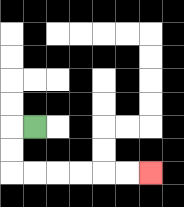{'start': '[1, 5]', 'end': '[6, 7]', 'path_directions': 'L,D,D,R,R,R,R,R,R', 'path_coordinates': '[[1, 5], [0, 5], [0, 6], [0, 7], [1, 7], [2, 7], [3, 7], [4, 7], [5, 7], [6, 7]]'}